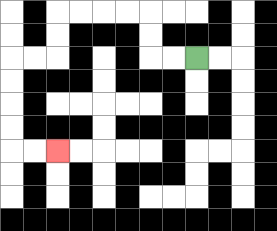{'start': '[8, 2]', 'end': '[2, 6]', 'path_directions': 'L,L,U,U,L,L,L,L,D,D,L,L,D,D,D,D,R,R', 'path_coordinates': '[[8, 2], [7, 2], [6, 2], [6, 1], [6, 0], [5, 0], [4, 0], [3, 0], [2, 0], [2, 1], [2, 2], [1, 2], [0, 2], [0, 3], [0, 4], [0, 5], [0, 6], [1, 6], [2, 6]]'}